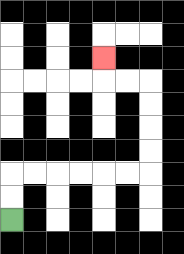{'start': '[0, 9]', 'end': '[4, 2]', 'path_directions': 'U,U,R,R,R,R,R,R,U,U,U,U,L,L,U', 'path_coordinates': '[[0, 9], [0, 8], [0, 7], [1, 7], [2, 7], [3, 7], [4, 7], [5, 7], [6, 7], [6, 6], [6, 5], [6, 4], [6, 3], [5, 3], [4, 3], [4, 2]]'}